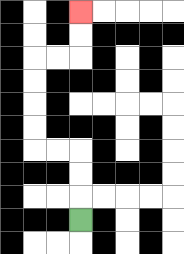{'start': '[3, 9]', 'end': '[3, 0]', 'path_directions': 'U,U,U,L,L,U,U,U,U,R,R,U,U', 'path_coordinates': '[[3, 9], [3, 8], [3, 7], [3, 6], [2, 6], [1, 6], [1, 5], [1, 4], [1, 3], [1, 2], [2, 2], [3, 2], [3, 1], [3, 0]]'}